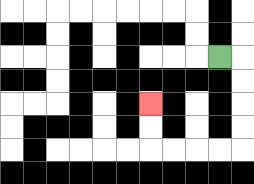{'start': '[9, 2]', 'end': '[6, 4]', 'path_directions': 'R,D,D,D,D,L,L,L,L,U,U', 'path_coordinates': '[[9, 2], [10, 2], [10, 3], [10, 4], [10, 5], [10, 6], [9, 6], [8, 6], [7, 6], [6, 6], [6, 5], [6, 4]]'}